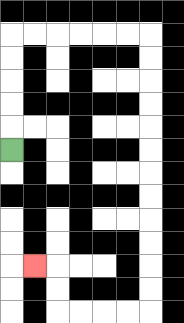{'start': '[0, 6]', 'end': '[1, 11]', 'path_directions': 'U,U,U,U,U,R,R,R,R,R,R,D,D,D,D,D,D,D,D,D,D,D,D,L,L,L,L,U,U,L', 'path_coordinates': '[[0, 6], [0, 5], [0, 4], [0, 3], [0, 2], [0, 1], [1, 1], [2, 1], [3, 1], [4, 1], [5, 1], [6, 1], [6, 2], [6, 3], [6, 4], [6, 5], [6, 6], [6, 7], [6, 8], [6, 9], [6, 10], [6, 11], [6, 12], [6, 13], [5, 13], [4, 13], [3, 13], [2, 13], [2, 12], [2, 11], [1, 11]]'}